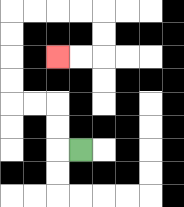{'start': '[3, 6]', 'end': '[2, 2]', 'path_directions': 'L,U,U,L,L,U,U,U,U,R,R,R,R,D,D,L,L', 'path_coordinates': '[[3, 6], [2, 6], [2, 5], [2, 4], [1, 4], [0, 4], [0, 3], [0, 2], [0, 1], [0, 0], [1, 0], [2, 0], [3, 0], [4, 0], [4, 1], [4, 2], [3, 2], [2, 2]]'}